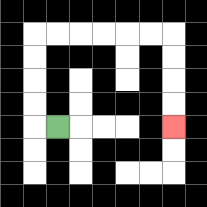{'start': '[2, 5]', 'end': '[7, 5]', 'path_directions': 'L,U,U,U,U,R,R,R,R,R,R,D,D,D,D', 'path_coordinates': '[[2, 5], [1, 5], [1, 4], [1, 3], [1, 2], [1, 1], [2, 1], [3, 1], [4, 1], [5, 1], [6, 1], [7, 1], [7, 2], [7, 3], [7, 4], [7, 5]]'}